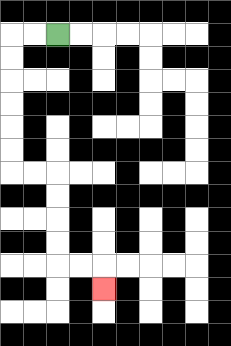{'start': '[2, 1]', 'end': '[4, 12]', 'path_directions': 'L,L,D,D,D,D,D,D,R,R,D,D,D,D,R,R,D', 'path_coordinates': '[[2, 1], [1, 1], [0, 1], [0, 2], [0, 3], [0, 4], [0, 5], [0, 6], [0, 7], [1, 7], [2, 7], [2, 8], [2, 9], [2, 10], [2, 11], [3, 11], [4, 11], [4, 12]]'}